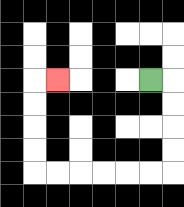{'start': '[6, 3]', 'end': '[2, 3]', 'path_directions': 'R,D,D,D,D,L,L,L,L,L,L,U,U,U,U,R', 'path_coordinates': '[[6, 3], [7, 3], [7, 4], [7, 5], [7, 6], [7, 7], [6, 7], [5, 7], [4, 7], [3, 7], [2, 7], [1, 7], [1, 6], [1, 5], [1, 4], [1, 3], [2, 3]]'}